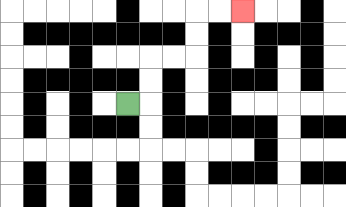{'start': '[5, 4]', 'end': '[10, 0]', 'path_directions': 'R,U,U,R,R,U,U,R,R', 'path_coordinates': '[[5, 4], [6, 4], [6, 3], [6, 2], [7, 2], [8, 2], [8, 1], [8, 0], [9, 0], [10, 0]]'}